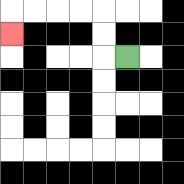{'start': '[5, 2]', 'end': '[0, 1]', 'path_directions': 'L,U,U,L,L,L,L,D', 'path_coordinates': '[[5, 2], [4, 2], [4, 1], [4, 0], [3, 0], [2, 0], [1, 0], [0, 0], [0, 1]]'}